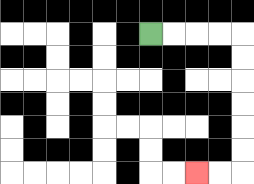{'start': '[6, 1]', 'end': '[8, 7]', 'path_directions': 'R,R,R,R,D,D,D,D,D,D,L,L', 'path_coordinates': '[[6, 1], [7, 1], [8, 1], [9, 1], [10, 1], [10, 2], [10, 3], [10, 4], [10, 5], [10, 6], [10, 7], [9, 7], [8, 7]]'}